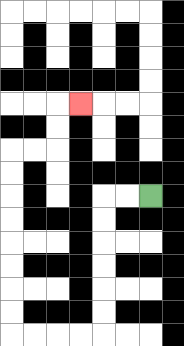{'start': '[6, 8]', 'end': '[3, 4]', 'path_directions': 'L,L,D,D,D,D,D,D,L,L,L,L,U,U,U,U,U,U,U,U,R,R,U,U,R', 'path_coordinates': '[[6, 8], [5, 8], [4, 8], [4, 9], [4, 10], [4, 11], [4, 12], [4, 13], [4, 14], [3, 14], [2, 14], [1, 14], [0, 14], [0, 13], [0, 12], [0, 11], [0, 10], [0, 9], [0, 8], [0, 7], [0, 6], [1, 6], [2, 6], [2, 5], [2, 4], [3, 4]]'}